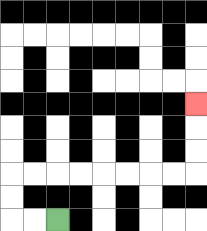{'start': '[2, 9]', 'end': '[8, 4]', 'path_directions': 'L,L,U,U,R,R,R,R,R,R,R,R,U,U,U', 'path_coordinates': '[[2, 9], [1, 9], [0, 9], [0, 8], [0, 7], [1, 7], [2, 7], [3, 7], [4, 7], [5, 7], [6, 7], [7, 7], [8, 7], [8, 6], [8, 5], [8, 4]]'}